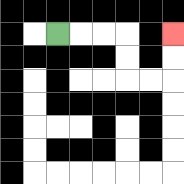{'start': '[2, 1]', 'end': '[7, 1]', 'path_directions': 'R,R,R,D,D,R,R,U,U', 'path_coordinates': '[[2, 1], [3, 1], [4, 1], [5, 1], [5, 2], [5, 3], [6, 3], [7, 3], [7, 2], [7, 1]]'}